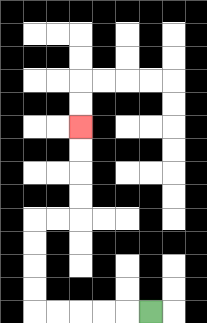{'start': '[6, 13]', 'end': '[3, 5]', 'path_directions': 'L,L,L,L,L,U,U,U,U,R,R,U,U,U,U', 'path_coordinates': '[[6, 13], [5, 13], [4, 13], [3, 13], [2, 13], [1, 13], [1, 12], [1, 11], [1, 10], [1, 9], [2, 9], [3, 9], [3, 8], [3, 7], [3, 6], [3, 5]]'}